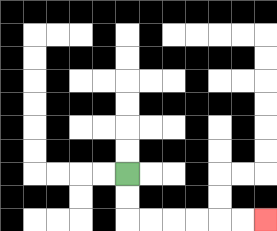{'start': '[5, 7]', 'end': '[11, 9]', 'path_directions': 'D,D,R,R,R,R,R,R', 'path_coordinates': '[[5, 7], [5, 8], [5, 9], [6, 9], [7, 9], [8, 9], [9, 9], [10, 9], [11, 9]]'}